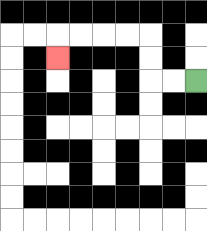{'start': '[8, 3]', 'end': '[2, 2]', 'path_directions': 'L,L,U,U,L,L,L,L,D', 'path_coordinates': '[[8, 3], [7, 3], [6, 3], [6, 2], [6, 1], [5, 1], [4, 1], [3, 1], [2, 1], [2, 2]]'}